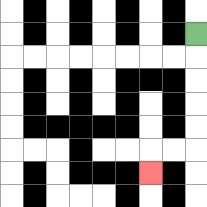{'start': '[8, 1]', 'end': '[6, 7]', 'path_directions': 'D,D,D,D,D,L,L,D', 'path_coordinates': '[[8, 1], [8, 2], [8, 3], [8, 4], [8, 5], [8, 6], [7, 6], [6, 6], [6, 7]]'}